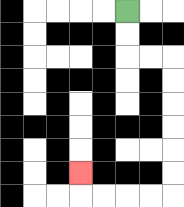{'start': '[5, 0]', 'end': '[3, 7]', 'path_directions': 'D,D,R,R,D,D,D,D,D,D,L,L,L,L,U', 'path_coordinates': '[[5, 0], [5, 1], [5, 2], [6, 2], [7, 2], [7, 3], [7, 4], [7, 5], [7, 6], [7, 7], [7, 8], [6, 8], [5, 8], [4, 8], [3, 8], [3, 7]]'}